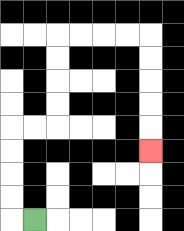{'start': '[1, 9]', 'end': '[6, 6]', 'path_directions': 'L,U,U,U,U,R,R,U,U,U,U,R,R,R,R,D,D,D,D,D', 'path_coordinates': '[[1, 9], [0, 9], [0, 8], [0, 7], [0, 6], [0, 5], [1, 5], [2, 5], [2, 4], [2, 3], [2, 2], [2, 1], [3, 1], [4, 1], [5, 1], [6, 1], [6, 2], [6, 3], [6, 4], [6, 5], [6, 6]]'}